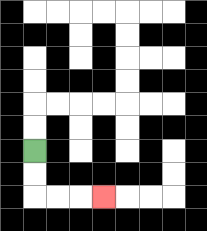{'start': '[1, 6]', 'end': '[4, 8]', 'path_directions': 'D,D,R,R,R', 'path_coordinates': '[[1, 6], [1, 7], [1, 8], [2, 8], [3, 8], [4, 8]]'}